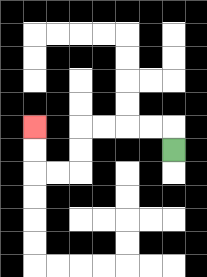{'start': '[7, 6]', 'end': '[1, 5]', 'path_directions': 'U,L,L,L,L,D,D,L,L,U,U', 'path_coordinates': '[[7, 6], [7, 5], [6, 5], [5, 5], [4, 5], [3, 5], [3, 6], [3, 7], [2, 7], [1, 7], [1, 6], [1, 5]]'}